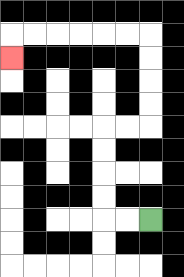{'start': '[6, 9]', 'end': '[0, 2]', 'path_directions': 'L,L,U,U,U,U,R,R,U,U,U,U,L,L,L,L,L,L,D', 'path_coordinates': '[[6, 9], [5, 9], [4, 9], [4, 8], [4, 7], [4, 6], [4, 5], [5, 5], [6, 5], [6, 4], [6, 3], [6, 2], [6, 1], [5, 1], [4, 1], [3, 1], [2, 1], [1, 1], [0, 1], [0, 2]]'}